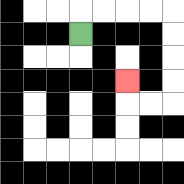{'start': '[3, 1]', 'end': '[5, 3]', 'path_directions': 'U,R,R,R,R,D,D,D,D,L,L,U', 'path_coordinates': '[[3, 1], [3, 0], [4, 0], [5, 0], [6, 0], [7, 0], [7, 1], [7, 2], [7, 3], [7, 4], [6, 4], [5, 4], [5, 3]]'}